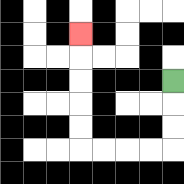{'start': '[7, 3]', 'end': '[3, 1]', 'path_directions': 'D,D,D,L,L,L,L,U,U,U,U,U', 'path_coordinates': '[[7, 3], [7, 4], [7, 5], [7, 6], [6, 6], [5, 6], [4, 6], [3, 6], [3, 5], [3, 4], [3, 3], [3, 2], [3, 1]]'}